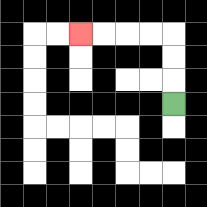{'start': '[7, 4]', 'end': '[3, 1]', 'path_directions': 'U,U,U,L,L,L,L', 'path_coordinates': '[[7, 4], [7, 3], [7, 2], [7, 1], [6, 1], [5, 1], [4, 1], [3, 1]]'}